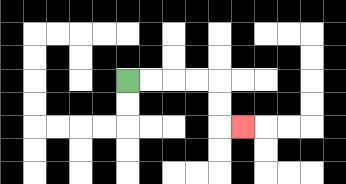{'start': '[5, 3]', 'end': '[10, 5]', 'path_directions': 'R,R,R,R,D,D,R', 'path_coordinates': '[[5, 3], [6, 3], [7, 3], [8, 3], [9, 3], [9, 4], [9, 5], [10, 5]]'}